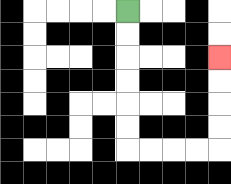{'start': '[5, 0]', 'end': '[9, 2]', 'path_directions': 'D,D,D,D,D,D,R,R,R,R,U,U,U,U', 'path_coordinates': '[[5, 0], [5, 1], [5, 2], [5, 3], [5, 4], [5, 5], [5, 6], [6, 6], [7, 6], [8, 6], [9, 6], [9, 5], [9, 4], [9, 3], [9, 2]]'}